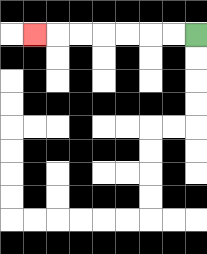{'start': '[8, 1]', 'end': '[1, 1]', 'path_directions': 'L,L,L,L,L,L,L', 'path_coordinates': '[[8, 1], [7, 1], [6, 1], [5, 1], [4, 1], [3, 1], [2, 1], [1, 1]]'}